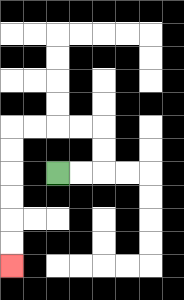{'start': '[2, 7]', 'end': '[0, 11]', 'path_directions': 'R,R,U,U,L,L,L,L,D,D,D,D,D,D', 'path_coordinates': '[[2, 7], [3, 7], [4, 7], [4, 6], [4, 5], [3, 5], [2, 5], [1, 5], [0, 5], [0, 6], [0, 7], [0, 8], [0, 9], [0, 10], [0, 11]]'}